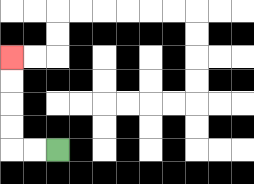{'start': '[2, 6]', 'end': '[0, 2]', 'path_directions': 'L,L,U,U,U,U', 'path_coordinates': '[[2, 6], [1, 6], [0, 6], [0, 5], [0, 4], [0, 3], [0, 2]]'}